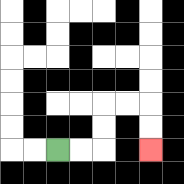{'start': '[2, 6]', 'end': '[6, 6]', 'path_directions': 'R,R,U,U,R,R,D,D', 'path_coordinates': '[[2, 6], [3, 6], [4, 6], [4, 5], [4, 4], [5, 4], [6, 4], [6, 5], [6, 6]]'}